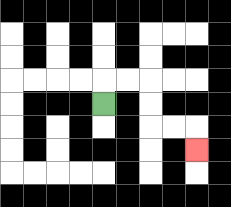{'start': '[4, 4]', 'end': '[8, 6]', 'path_directions': 'U,R,R,D,D,R,R,D', 'path_coordinates': '[[4, 4], [4, 3], [5, 3], [6, 3], [6, 4], [6, 5], [7, 5], [8, 5], [8, 6]]'}